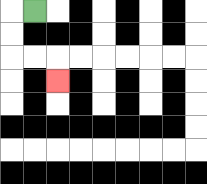{'start': '[1, 0]', 'end': '[2, 3]', 'path_directions': 'L,D,D,R,R,D', 'path_coordinates': '[[1, 0], [0, 0], [0, 1], [0, 2], [1, 2], [2, 2], [2, 3]]'}